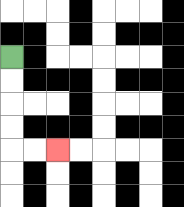{'start': '[0, 2]', 'end': '[2, 6]', 'path_directions': 'D,D,D,D,R,R', 'path_coordinates': '[[0, 2], [0, 3], [0, 4], [0, 5], [0, 6], [1, 6], [2, 6]]'}